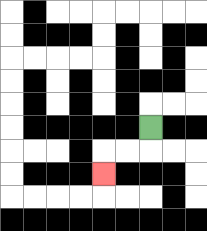{'start': '[6, 5]', 'end': '[4, 7]', 'path_directions': 'D,L,L,D', 'path_coordinates': '[[6, 5], [6, 6], [5, 6], [4, 6], [4, 7]]'}